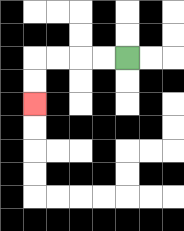{'start': '[5, 2]', 'end': '[1, 4]', 'path_directions': 'L,L,L,L,D,D', 'path_coordinates': '[[5, 2], [4, 2], [3, 2], [2, 2], [1, 2], [1, 3], [1, 4]]'}